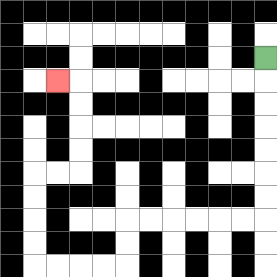{'start': '[11, 2]', 'end': '[2, 3]', 'path_directions': 'D,D,D,D,D,D,D,L,L,L,L,L,L,D,D,L,L,L,L,U,U,U,U,R,R,U,U,U,U,L', 'path_coordinates': '[[11, 2], [11, 3], [11, 4], [11, 5], [11, 6], [11, 7], [11, 8], [11, 9], [10, 9], [9, 9], [8, 9], [7, 9], [6, 9], [5, 9], [5, 10], [5, 11], [4, 11], [3, 11], [2, 11], [1, 11], [1, 10], [1, 9], [1, 8], [1, 7], [2, 7], [3, 7], [3, 6], [3, 5], [3, 4], [3, 3], [2, 3]]'}